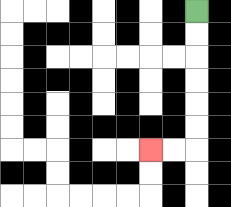{'start': '[8, 0]', 'end': '[6, 6]', 'path_directions': 'D,D,D,D,D,D,L,L', 'path_coordinates': '[[8, 0], [8, 1], [8, 2], [8, 3], [8, 4], [8, 5], [8, 6], [7, 6], [6, 6]]'}